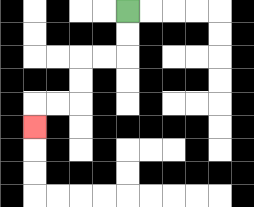{'start': '[5, 0]', 'end': '[1, 5]', 'path_directions': 'D,D,L,L,D,D,L,L,D', 'path_coordinates': '[[5, 0], [5, 1], [5, 2], [4, 2], [3, 2], [3, 3], [3, 4], [2, 4], [1, 4], [1, 5]]'}